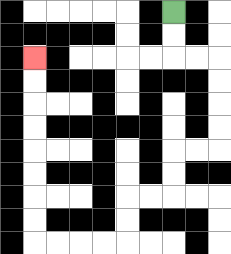{'start': '[7, 0]', 'end': '[1, 2]', 'path_directions': 'D,D,R,R,D,D,D,D,L,L,D,D,L,L,D,D,L,L,L,L,U,U,U,U,U,U,U,U', 'path_coordinates': '[[7, 0], [7, 1], [7, 2], [8, 2], [9, 2], [9, 3], [9, 4], [9, 5], [9, 6], [8, 6], [7, 6], [7, 7], [7, 8], [6, 8], [5, 8], [5, 9], [5, 10], [4, 10], [3, 10], [2, 10], [1, 10], [1, 9], [1, 8], [1, 7], [1, 6], [1, 5], [1, 4], [1, 3], [1, 2]]'}